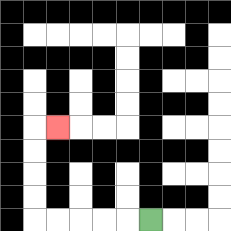{'start': '[6, 9]', 'end': '[2, 5]', 'path_directions': 'L,L,L,L,L,U,U,U,U,R', 'path_coordinates': '[[6, 9], [5, 9], [4, 9], [3, 9], [2, 9], [1, 9], [1, 8], [1, 7], [1, 6], [1, 5], [2, 5]]'}